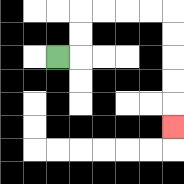{'start': '[2, 2]', 'end': '[7, 5]', 'path_directions': 'R,U,U,R,R,R,R,D,D,D,D,D', 'path_coordinates': '[[2, 2], [3, 2], [3, 1], [3, 0], [4, 0], [5, 0], [6, 0], [7, 0], [7, 1], [7, 2], [7, 3], [7, 4], [7, 5]]'}